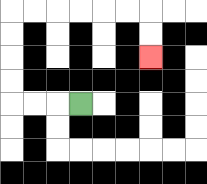{'start': '[3, 4]', 'end': '[6, 2]', 'path_directions': 'L,L,L,U,U,U,U,R,R,R,R,R,R,D,D', 'path_coordinates': '[[3, 4], [2, 4], [1, 4], [0, 4], [0, 3], [0, 2], [0, 1], [0, 0], [1, 0], [2, 0], [3, 0], [4, 0], [5, 0], [6, 0], [6, 1], [6, 2]]'}